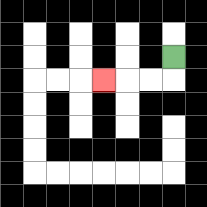{'start': '[7, 2]', 'end': '[4, 3]', 'path_directions': 'D,L,L,L', 'path_coordinates': '[[7, 2], [7, 3], [6, 3], [5, 3], [4, 3]]'}